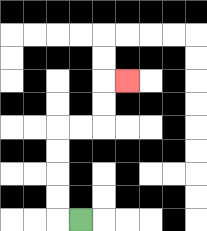{'start': '[3, 9]', 'end': '[5, 3]', 'path_directions': 'L,U,U,U,U,R,R,U,U,R', 'path_coordinates': '[[3, 9], [2, 9], [2, 8], [2, 7], [2, 6], [2, 5], [3, 5], [4, 5], [4, 4], [4, 3], [5, 3]]'}